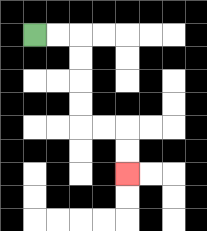{'start': '[1, 1]', 'end': '[5, 7]', 'path_directions': 'R,R,D,D,D,D,R,R,D,D', 'path_coordinates': '[[1, 1], [2, 1], [3, 1], [3, 2], [3, 3], [3, 4], [3, 5], [4, 5], [5, 5], [5, 6], [5, 7]]'}